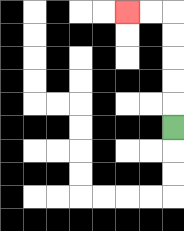{'start': '[7, 5]', 'end': '[5, 0]', 'path_directions': 'U,U,U,U,U,L,L', 'path_coordinates': '[[7, 5], [7, 4], [7, 3], [7, 2], [7, 1], [7, 0], [6, 0], [5, 0]]'}